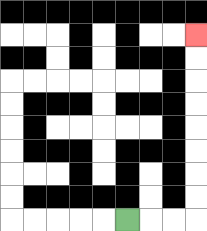{'start': '[5, 9]', 'end': '[8, 1]', 'path_directions': 'R,R,R,U,U,U,U,U,U,U,U', 'path_coordinates': '[[5, 9], [6, 9], [7, 9], [8, 9], [8, 8], [8, 7], [8, 6], [8, 5], [8, 4], [8, 3], [8, 2], [8, 1]]'}